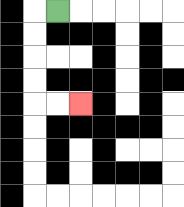{'start': '[2, 0]', 'end': '[3, 4]', 'path_directions': 'L,D,D,D,D,R,R', 'path_coordinates': '[[2, 0], [1, 0], [1, 1], [1, 2], [1, 3], [1, 4], [2, 4], [3, 4]]'}